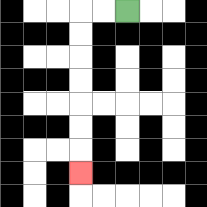{'start': '[5, 0]', 'end': '[3, 7]', 'path_directions': 'L,L,D,D,D,D,D,D,D', 'path_coordinates': '[[5, 0], [4, 0], [3, 0], [3, 1], [3, 2], [3, 3], [3, 4], [3, 5], [3, 6], [3, 7]]'}